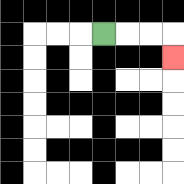{'start': '[4, 1]', 'end': '[7, 2]', 'path_directions': 'R,R,R,D', 'path_coordinates': '[[4, 1], [5, 1], [6, 1], [7, 1], [7, 2]]'}